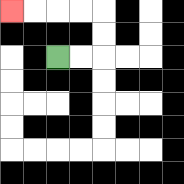{'start': '[2, 2]', 'end': '[0, 0]', 'path_directions': 'R,R,U,U,L,L,L,L', 'path_coordinates': '[[2, 2], [3, 2], [4, 2], [4, 1], [4, 0], [3, 0], [2, 0], [1, 0], [0, 0]]'}